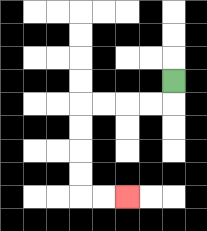{'start': '[7, 3]', 'end': '[5, 8]', 'path_directions': 'D,L,L,L,L,D,D,D,D,R,R', 'path_coordinates': '[[7, 3], [7, 4], [6, 4], [5, 4], [4, 4], [3, 4], [3, 5], [3, 6], [3, 7], [3, 8], [4, 8], [5, 8]]'}